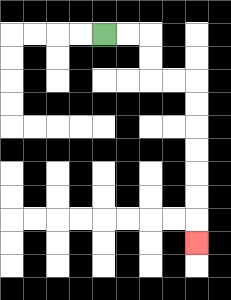{'start': '[4, 1]', 'end': '[8, 10]', 'path_directions': 'R,R,D,D,R,R,D,D,D,D,D,D,D', 'path_coordinates': '[[4, 1], [5, 1], [6, 1], [6, 2], [6, 3], [7, 3], [8, 3], [8, 4], [8, 5], [8, 6], [8, 7], [8, 8], [8, 9], [8, 10]]'}